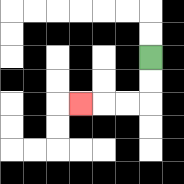{'start': '[6, 2]', 'end': '[3, 4]', 'path_directions': 'D,D,L,L,L', 'path_coordinates': '[[6, 2], [6, 3], [6, 4], [5, 4], [4, 4], [3, 4]]'}